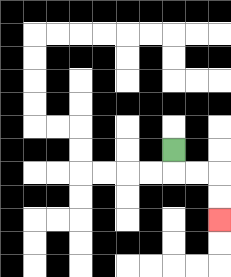{'start': '[7, 6]', 'end': '[9, 9]', 'path_directions': 'D,R,R,D,D', 'path_coordinates': '[[7, 6], [7, 7], [8, 7], [9, 7], [9, 8], [9, 9]]'}